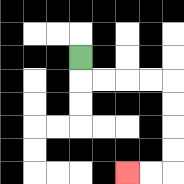{'start': '[3, 2]', 'end': '[5, 7]', 'path_directions': 'D,R,R,R,R,D,D,D,D,L,L', 'path_coordinates': '[[3, 2], [3, 3], [4, 3], [5, 3], [6, 3], [7, 3], [7, 4], [7, 5], [7, 6], [7, 7], [6, 7], [5, 7]]'}